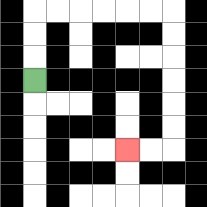{'start': '[1, 3]', 'end': '[5, 6]', 'path_directions': 'U,U,U,R,R,R,R,R,R,D,D,D,D,D,D,L,L', 'path_coordinates': '[[1, 3], [1, 2], [1, 1], [1, 0], [2, 0], [3, 0], [4, 0], [5, 0], [6, 0], [7, 0], [7, 1], [7, 2], [7, 3], [7, 4], [7, 5], [7, 6], [6, 6], [5, 6]]'}